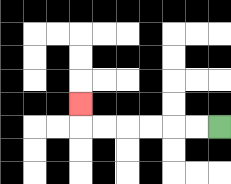{'start': '[9, 5]', 'end': '[3, 4]', 'path_directions': 'L,L,L,L,L,L,U', 'path_coordinates': '[[9, 5], [8, 5], [7, 5], [6, 5], [5, 5], [4, 5], [3, 5], [3, 4]]'}